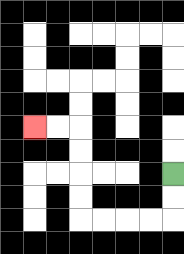{'start': '[7, 7]', 'end': '[1, 5]', 'path_directions': 'D,D,L,L,L,L,U,U,U,U,L,L', 'path_coordinates': '[[7, 7], [7, 8], [7, 9], [6, 9], [5, 9], [4, 9], [3, 9], [3, 8], [3, 7], [3, 6], [3, 5], [2, 5], [1, 5]]'}